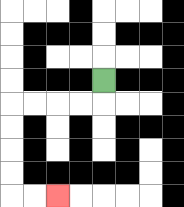{'start': '[4, 3]', 'end': '[2, 8]', 'path_directions': 'D,L,L,L,L,D,D,D,D,R,R', 'path_coordinates': '[[4, 3], [4, 4], [3, 4], [2, 4], [1, 4], [0, 4], [0, 5], [0, 6], [0, 7], [0, 8], [1, 8], [2, 8]]'}